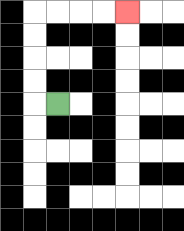{'start': '[2, 4]', 'end': '[5, 0]', 'path_directions': 'L,U,U,U,U,R,R,R,R', 'path_coordinates': '[[2, 4], [1, 4], [1, 3], [1, 2], [1, 1], [1, 0], [2, 0], [3, 0], [4, 0], [5, 0]]'}